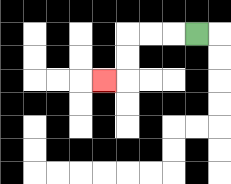{'start': '[8, 1]', 'end': '[4, 3]', 'path_directions': 'L,L,L,D,D,L', 'path_coordinates': '[[8, 1], [7, 1], [6, 1], [5, 1], [5, 2], [5, 3], [4, 3]]'}